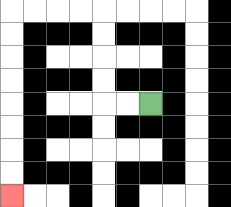{'start': '[6, 4]', 'end': '[0, 8]', 'path_directions': 'L,L,U,U,U,U,L,L,L,L,D,D,D,D,D,D,D,D', 'path_coordinates': '[[6, 4], [5, 4], [4, 4], [4, 3], [4, 2], [4, 1], [4, 0], [3, 0], [2, 0], [1, 0], [0, 0], [0, 1], [0, 2], [0, 3], [0, 4], [0, 5], [0, 6], [0, 7], [0, 8]]'}